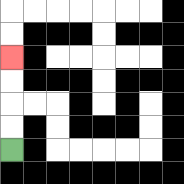{'start': '[0, 6]', 'end': '[0, 2]', 'path_directions': 'U,U,U,U', 'path_coordinates': '[[0, 6], [0, 5], [0, 4], [0, 3], [0, 2]]'}